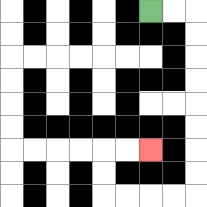{'start': '[6, 0]', 'end': '[6, 6]', 'path_directions': 'R,R,D,D,D,D,D,D,D,D,L,L,L,L,U,U,R,R', 'path_coordinates': '[[6, 0], [7, 0], [8, 0], [8, 1], [8, 2], [8, 3], [8, 4], [8, 5], [8, 6], [8, 7], [8, 8], [7, 8], [6, 8], [5, 8], [4, 8], [4, 7], [4, 6], [5, 6], [6, 6]]'}